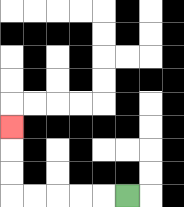{'start': '[5, 8]', 'end': '[0, 5]', 'path_directions': 'L,L,L,L,L,U,U,U', 'path_coordinates': '[[5, 8], [4, 8], [3, 8], [2, 8], [1, 8], [0, 8], [0, 7], [0, 6], [0, 5]]'}